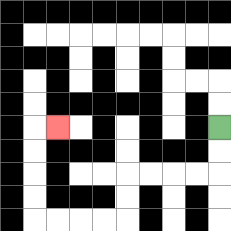{'start': '[9, 5]', 'end': '[2, 5]', 'path_directions': 'D,D,L,L,L,L,D,D,L,L,L,L,U,U,U,U,R', 'path_coordinates': '[[9, 5], [9, 6], [9, 7], [8, 7], [7, 7], [6, 7], [5, 7], [5, 8], [5, 9], [4, 9], [3, 9], [2, 9], [1, 9], [1, 8], [1, 7], [1, 6], [1, 5], [2, 5]]'}